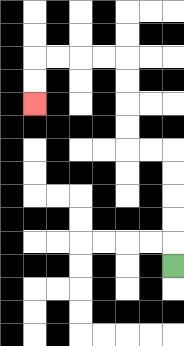{'start': '[7, 11]', 'end': '[1, 4]', 'path_directions': 'U,U,U,U,U,L,L,U,U,U,U,L,L,L,L,D,D', 'path_coordinates': '[[7, 11], [7, 10], [7, 9], [7, 8], [7, 7], [7, 6], [6, 6], [5, 6], [5, 5], [5, 4], [5, 3], [5, 2], [4, 2], [3, 2], [2, 2], [1, 2], [1, 3], [1, 4]]'}